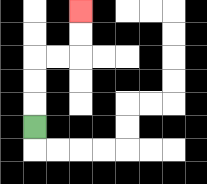{'start': '[1, 5]', 'end': '[3, 0]', 'path_directions': 'U,U,U,R,R,U,U', 'path_coordinates': '[[1, 5], [1, 4], [1, 3], [1, 2], [2, 2], [3, 2], [3, 1], [3, 0]]'}